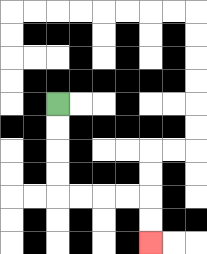{'start': '[2, 4]', 'end': '[6, 10]', 'path_directions': 'D,D,D,D,R,R,R,R,D,D', 'path_coordinates': '[[2, 4], [2, 5], [2, 6], [2, 7], [2, 8], [3, 8], [4, 8], [5, 8], [6, 8], [6, 9], [6, 10]]'}